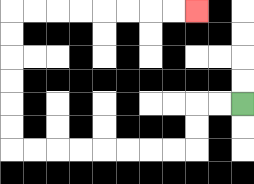{'start': '[10, 4]', 'end': '[8, 0]', 'path_directions': 'L,L,D,D,L,L,L,L,L,L,L,L,U,U,U,U,U,U,R,R,R,R,R,R,R,R', 'path_coordinates': '[[10, 4], [9, 4], [8, 4], [8, 5], [8, 6], [7, 6], [6, 6], [5, 6], [4, 6], [3, 6], [2, 6], [1, 6], [0, 6], [0, 5], [0, 4], [0, 3], [0, 2], [0, 1], [0, 0], [1, 0], [2, 0], [3, 0], [4, 0], [5, 0], [6, 0], [7, 0], [8, 0]]'}